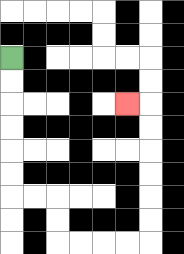{'start': '[0, 2]', 'end': '[5, 4]', 'path_directions': 'D,D,D,D,D,D,R,R,D,D,R,R,R,R,U,U,U,U,U,U,L', 'path_coordinates': '[[0, 2], [0, 3], [0, 4], [0, 5], [0, 6], [0, 7], [0, 8], [1, 8], [2, 8], [2, 9], [2, 10], [3, 10], [4, 10], [5, 10], [6, 10], [6, 9], [6, 8], [6, 7], [6, 6], [6, 5], [6, 4], [5, 4]]'}